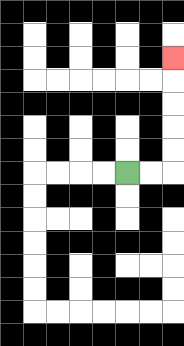{'start': '[5, 7]', 'end': '[7, 2]', 'path_directions': 'R,R,U,U,U,U,U', 'path_coordinates': '[[5, 7], [6, 7], [7, 7], [7, 6], [7, 5], [7, 4], [7, 3], [7, 2]]'}